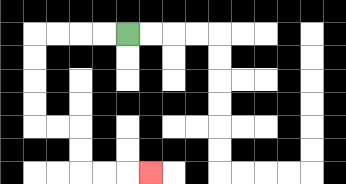{'start': '[5, 1]', 'end': '[6, 7]', 'path_directions': 'L,L,L,L,D,D,D,D,R,R,D,D,R,R,R', 'path_coordinates': '[[5, 1], [4, 1], [3, 1], [2, 1], [1, 1], [1, 2], [1, 3], [1, 4], [1, 5], [2, 5], [3, 5], [3, 6], [3, 7], [4, 7], [5, 7], [6, 7]]'}